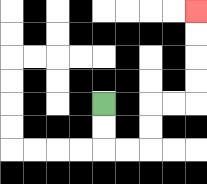{'start': '[4, 4]', 'end': '[8, 0]', 'path_directions': 'D,D,R,R,U,U,R,R,U,U,U,U', 'path_coordinates': '[[4, 4], [4, 5], [4, 6], [5, 6], [6, 6], [6, 5], [6, 4], [7, 4], [8, 4], [8, 3], [8, 2], [8, 1], [8, 0]]'}